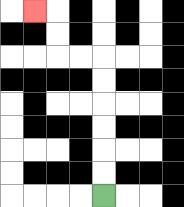{'start': '[4, 8]', 'end': '[1, 0]', 'path_directions': 'U,U,U,U,U,U,L,L,U,U,L', 'path_coordinates': '[[4, 8], [4, 7], [4, 6], [4, 5], [4, 4], [4, 3], [4, 2], [3, 2], [2, 2], [2, 1], [2, 0], [1, 0]]'}